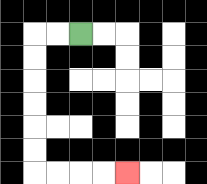{'start': '[3, 1]', 'end': '[5, 7]', 'path_directions': 'L,L,D,D,D,D,D,D,R,R,R,R', 'path_coordinates': '[[3, 1], [2, 1], [1, 1], [1, 2], [1, 3], [1, 4], [1, 5], [1, 6], [1, 7], [2, 7], [3, 7], [4, 7], [5, 7]]'}